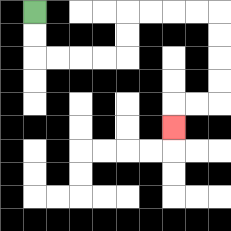{'start': '[1, 0]', 'end': '[7, 5]', 'path_directions': 'D,D,R,R,R,R,U,U,R,R,R,R,D,D,D,D,L,L,D', 'path_coordinates': '[[1, 0], [1, 1], [1, 2], [2, 2], [3, 2], [4, 2], [5, 2], [5, 1], [5, 0], [6, 0], [7, 0], [8, 0], [9, 0], [9, 1], [9, 2], [9, 3], [9, 4], [8, 4], [7, 4], [7, 5]]'}